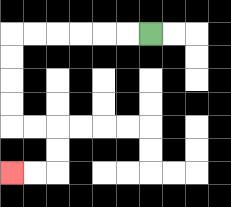{'start': '[6, 1]', 'end': '[0, 7]', 'path_directions': 'L,L,L,L,L,L,D,D,D,D,R,R,D,D,L,L', 'path_coordinates': '[[6, 1], [5, 1], [4, 1], [3, 1], [2, 1], [1, 1], [0, 1], [0, 2], [0, 3], [0, 4], [0, 5], [1, 5], [2, 5], [2, 6], [2, 7], [1, 7], [0, 7]]'}